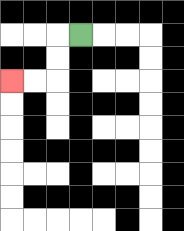{'start': '[3, 1]', 'end': '[0, 3]', 'path_directions': 'L,D,D,L,L', 'path_coordinates': '[[3, 1], [2, 1], [2, 2], [2, 3], [1, 3], [0, 3]]'}